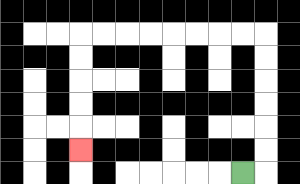{'start': '[10, 7]', 'end': '[3, 6]', 'path_directions': 'R,U,U,U,U,U,U,L,L,L,L,L,L,L,L,D,D,D,D,D', 'path_coordinates': '[[10, 7], [11, 7], [11, 6], [11, 5], [11, 4], [11, 3], [11, 2], [11, 1], [10, 1], [9, 1], [8, 1], [7, 1], [6, 1], [5, 1], [4, 1], [3, 1], [3, 2], [3, 3], [3, 4], [3, 5], [3, 6]]'}